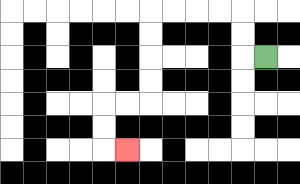{'start': '[11, 2]', 'end': '[5, 6]', 'path_directions': 'L,U,U,L,L,L,L,D,D,D,D,L,L,D,D,R', 'path_coordinates': '[[11, 2], [10, 2], [10, 1], [10, 0], [9, 0], [8, 0], [7, 0], [6, 0], [6, 1], [6, 2], [6, 3], [6, 4], [5, 4], [4, 4], [4, 5], [4, 6], [5, 6]]'}